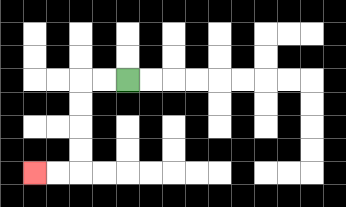{'start': '[5, 3]', 'end': '[1, 7]', 'path_directions': 'L,L,D,D,D,D,L,L', 'path_coordinates': '[[5, 3], [4, 3], [3, 3], [3, 4], [3, 5], [3, 6], [3, 7], [2, 7], [1, 7]]'}